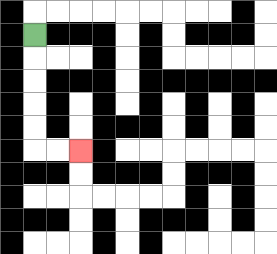{'start': '[1, 1]', 'end': '[3, 6]', 'path_directions': 'D,D,D,D,D,R,R', 'path_coordinates': '[[1, 1], [1, 2], [1, 3], [1, 4], [1, 5], [1, 6], [2, 6], [3, 6]]'}